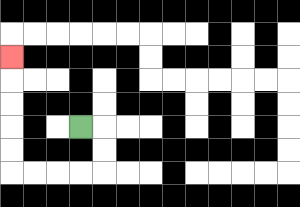{'start': '[3, 5]', 'end': '[0, 2]', 'path_directions': 'R,D,D,L,L,L,L,U,U,U,U,U', 'path_coordinates': '[[3, 5], [4, 5], [4, 6], [4, 7], [3, 7], [2, 7], [1, 7], [0, 7], [0, 6], [0, 5], [0, 4], [0, 3], [0, 2]]'}